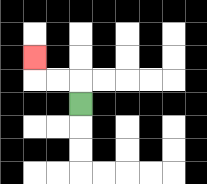{'start': '[3, 4]', 'end': '[1, 2]', 'path_directions': 'U,L,L,U', 'path_coordinates': '[[3, 4], [3, 3], [2, 3], [1, 3], [1, 2]]'}